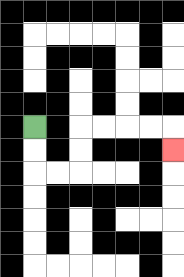{'start': '[1, 5]', 'end': '[7, 6]', 'path_directions': 'D,D,R,R,U,U,R,R,R,R,D', 'path_coordinates': '[[1, 5], [1, 6], [1, 7], [2, 7], [3, 7], [3, 6], [3, 5], [4, 5], [5, 5], [6, 5], [7, 5], [7, 6]]'}